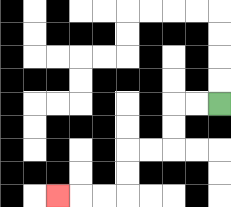{'start': '[9, 4]', 'end': '[2, 8]', 'path_directions': 'L,L,D,D,L,L,D,D,L,L,L', 'path_coordinates': '[[9, 4], [8, 4], [7, 4], [7, 5], [7, 6], [6, 6], [5, 6], [5, 7], [5, 8], [4, 8], [3, 8], [2, 8]]'}